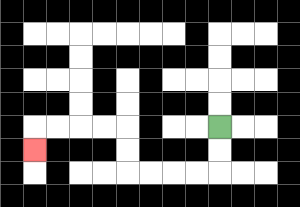{'start': '[9, 5]', 'end': '[1, 6]', 'path_directions': 'D,D,L,L,L,L,U,U,L,L,L,L,D', 'path_coordinates': '[[9, 5], [9, 6], [9, 7], [8, 7], [7, 7], [6, 7], [5, 7], [5, 6], [5, 5], [4, 5], [3, 5], [2, 5], [1, 5], [1, 6]]'}